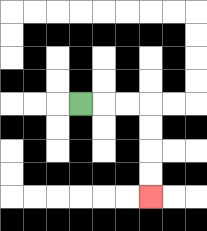{'start': '[3, 4]', 'end': '[6, 8]', 'path_directions': 'R,R,R,D,D,D,D', 'path_coordinates': '[[3, 4], [4, 4], [5, 4], [6, 4], [6, 5], [6, 6], [6, 7], [6, 8]]'}